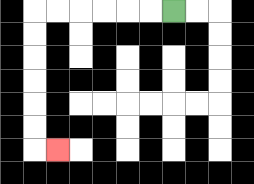{'start': '[7, 0]', 'end': '[2, 6]', 'path_directions': 'L,L,L,L,L,L,D,D,D,D,D,D,R', 'path_coordinates': '[[7, 0], [6, 0], [5, 0], [4, 0], [3, 0], [2, 0], [1, 0], [1, 1], [1, 2], [1, 3], [1, 4], [1, 5], [1, 6], [2, 6]]'}